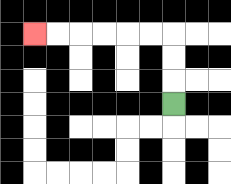{'start': '[7, 4]', 'end': '[1, 1]', 'path_directions': 'U,U,U,L,L,L,L,L,L', 'path_coordinates': '[[7, 4], [7, 3], [7, 2], [7, 1], [6, 1], [5, 1], [4, 1], [3, 1], [2, 1], [1, 1]]'}